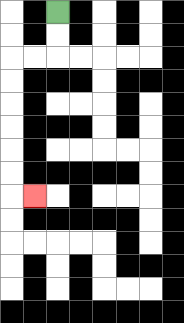{'start': '[2, 0]', 'end': '[1, 8]', 'path_directions': 'D,D,L,L,D,D,D,D,D,D,R', 'path_coordinates': '[[2, 0], [2, 1], [2, 2], [1, 2], [0, 2], [0, 3], [0, 4], [0, 5], [0, 6], [0, 7], [0, 8], [1, 8]]'}